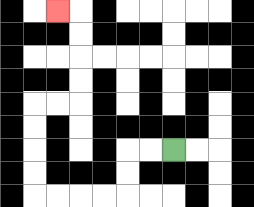{'start': '[7, 6]', 'end': '[2, 0]', 'path_directions': 'L,L,D,D,L,L,L,L,U,U,U,U,R,R,U,U,U,U,L', 'path_coordinates': '[[7, 6], [6, 6], [5, 6], [5, 7], [5, 8], [4, 8], [3, 8], [2, 8], [1, 8], [1, 7], [1, 6], [1, 5], [1, 4], [2, 4], [3, 4], [3, 3], [3, 2], [3, 1], [3, 0], [2, 0]]'}